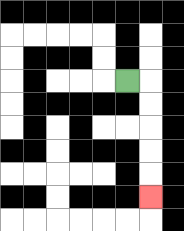{'start': '[5, 3]', 'end': '[6, 8]', 'path_directions': 'R,D,D,D,D,D', 'path_coordinates': '[[5, 3], [6, 3], [6, 4], [6, 5], [6, 6], [6, 7], [6, 8]]'}